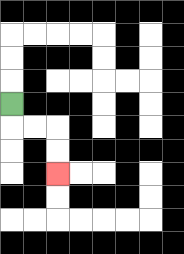{'start': '[0, 4]', 'end': '[2, 7]', 'path_directions': 'D,R,R,D,D', 'path_coordinates': '[[0, 4], [0, 5], [1, 5], [2, 5], [2, 6], [2, 7]]'}